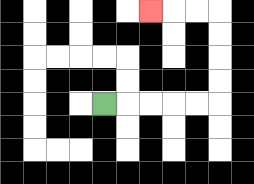{'start': '[4, 4]', 'end': '[6, 0]', 'path_directions': 'R,R,R,R,R,U,U,U,U,L,L,L', 'path_coordinates': '[[4, 4], [5, 4], [6, 4], [7, 4], [8, 4], [9, 4], [9, 3], [9, 2], [9, 1], [9, 0], [8, 0], [7, 0], [6, 0]]'}